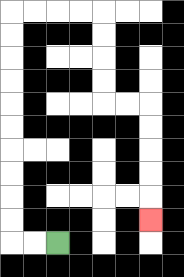{'start': '[2, 10]', 'end': '[6, 9]', 'path_directions': 'L,L,U,U,U,U,U,U,U,U,U,U,R,R,R,R,D,D,D,D,R,R,D,D,D,D,D', 'path_coordinates': '[[2, 10], [1, 10], [0, 10], [0, 9], [0, 8], [0, 7], [0, 6], [0, 5], [0, 4], [0, 3], [0, 2], [0, 1], [0, 0], [1, 0], [2, 0], [3, 0], [4, 0], [4, 1], [4, 2], [4, 3], [4, 4], [5, 4], [6, 4], [6, 5], [6, 6], [6, 7], [6, 8], [6, 9]]'}